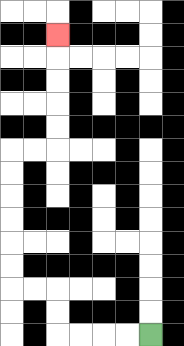{'start': '[6, 14]', 'end': '[2, 1]', 'path_directions': 'L,L,L,L,U,U,L,L,U,U,U,U,U,U,R,R,U,U,U,U,U', 'path_coordinates': '[[6, 14], [5, 14], [4, 14], [3, 14], [2, 14], [2, 13], [2, 12], [1, 12], [0, 12], [0, 11], [0, 10], [0, 9], [0, 8], [0, 7], [0, 6], [1, 6], [2, 6], [2, 5], [2, 4], [2, 3], [2, 2], [2, 1]]'}